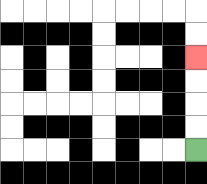{'start': '[8, 6]', 'end': '[8, 2]', 'path_directions': 'U,U,U,U', 'path_coordinates': '[[8, 6], [8, 5], [8, 4], [8, 3], [8, 2]]'}